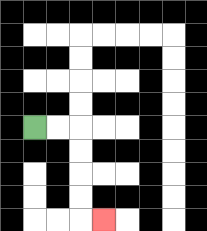{'start': '[1, 5]', 'end': '[4, 9]', 'path_directions': 'R,R,D,D,D,D,R', 'path_coordinates': '[[1, 5], [2, 5], [3, 5], [3, 6], [3, 7], [3, 8], [3, 9], [4, 9]]'}